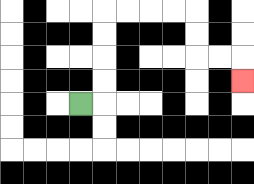{'start': '[3, 4]', 'end': '[10, 3]', 'path_directions': 'R,U,U,U,U,R,R,R,R,D,D,R,R,D', 'path_coordinates': '[[3, 4], [4, 4], [4, 3], [4, 2], [4, 1], [4, 0], [5, 0], [6, 0], [7, 0], [8, 0], [8, 1], [8, 2], [9, 2], [10, 2], [10, 3]]'}